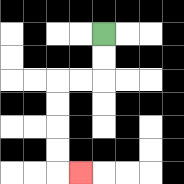{'start': '[4, 1]', 'end': '[3, 7]', 'path_directions': 'D,D,L,L,D,D,D,D,R', 'path_coordinates': '[[4, 1], [4, 2], [4, 3], [3, 3], [2, 3], [2, 4], [2, 5], [2, 6], [2, 7], [3, 7]]'}